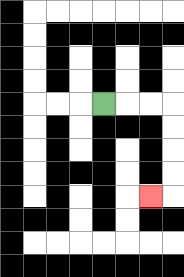{'start': '[4, 4]', 'end': '[6, 8]', 'path_directions': 'R,R,R,D,D,D,D,L', 'path_coordinates': '[[4, 4], [5, 4], [6, 4], [7, 4], [7, 5], [7, 6], [7, 7], [7, 8], [6, 8]]'}